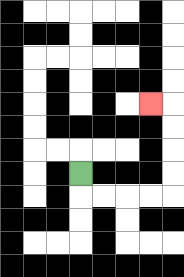{'start': '[3, 7]', 'end': '[6, 4]', 'path_directions': 'D,R,R,R,R,U,U,U,U,L', 'path_coordinates': '[[3, 7], [3, 8], [4, 8], [5, 8], [6, 8], [7, 8], [7, 7], [7, 6], [7, 5], [7, 4], [6, 4]]'}